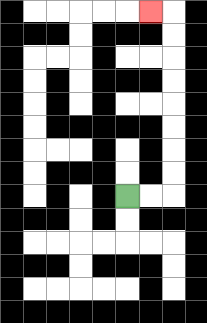{'start': '[5, 8]', 'end': '[6, 0]', 'path_directions': 'R,R,U,U,U,U,U,U,U,U,L', 'path_coordinates': '[[5, 8], [6, 8], [7, 8], [7, 7], [7, 6], [7, 5], [7, 4], [7, 3], [7, 2], [7, 1], [7, 0], [6, 0]]'}